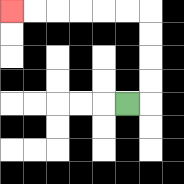{'start': '[5, 4]', 'end': '[0, 0]', 'path_directions': 'R,U,U,U,U,L,L,L,L,L,L', 'path_coordinates': '[[5, 4], [6, 4], [6, 3], [6, 2], [6, 1], [6, 0], [5, 0], [4, 0], [3, 0], [2, 0], [1, 0], [0, 0]]'}